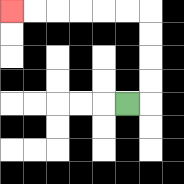{'start': '[5, 4]', 'end': '[0, 0]', 'path_directions': 'R,U,U,U,U,L,L,L,L,L,L', 'path_coordinates': '[[5, 4], [6, 4], [6, 3], [6, 2], [6, 1], [6, 0], [5, 0], [4, 0], [3, 0], [2, 0], [1, 0], [0, 0]]'}